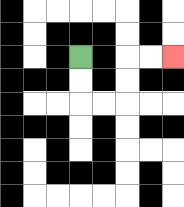{'start': '[3, 2]', 'end': '[7, 2]', 'path_directions': 'D,D,R,R,U,U,R,R', 'path_coordinates': '[[3, 2], [3, 3], [3, 4], [4, 4], [5, 4], [5, 3], [5, 2], [6, 2], [7, 2]]'}